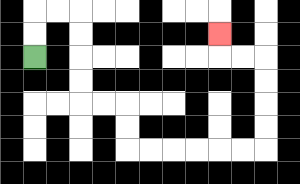{'start': '[1, 2]', 'end': '[9, 1]', 'path_directions': 'U,U,R,R,D,D,D,D,R,R,D,D,R,R,R,R,R,R,U,U,U,U,L,L,U', 'path_coordinates': '[[1, 2], [1, 1], [1, 0], [2, 0], [3, 0], [3, 1], [3, 2], [3, 3], [3, 4], [4, 4], [5, 4], [5, 5], [5, 6], [6, 6], [7, 6], [8, 6], [9, 6], [10, 6], [11, 6], [11, 5], [11, 4], [11, 3], [11, 2], [10, 2], [9, 2], [9, 1]]'}